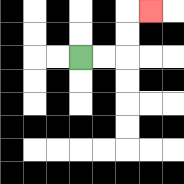{'start': '[3, 2]', 'end': '[6, 0]', 'path_directions': 'R,R,U,U,R', 'path_coordinates': '[[3, 2], [4, 2], [5, 2], [5, 1], [5, 0], [6, 0]]'}